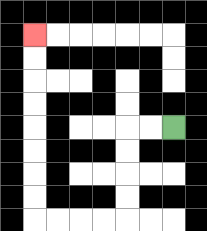{'start': '[7, 5]', 'end': '[1, 1]', 'path_directions': 'L,L,D,D,D,D,L,L,L,L,U,U,U,U,U,U,U,U', 'path_coordinates': '[[7, 5], [6, 5], [5, 5], [5, 6], [5, 7], [5, 8], [5, 9], [4, 9], [3, 9], [2, 9], [1, 9], [1, 8], [1, 7], [1, 6], [1, 5], [1, 4], [1, 3], [1, 2], [1, 1]]'}